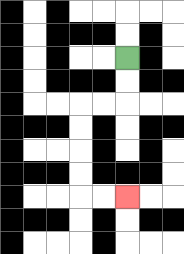{'start': '[5, 2]', 'end': '[5, 8]', 'path_directions': 'D,D,L,L,D,D,D,D,R,R', 'path_coordinates': '[[5, 2], [5, 3], [5, 4], [4, 4], [3, 4], [3, 5], [3, 6], [3, 7], [3, 8], [4, 8], [5, 8]]'}